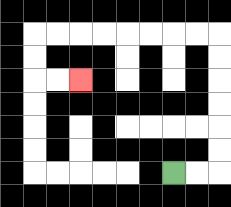{'start': '[7, 7]', 'end': '[3, 3]', 'path_directions': 'R,R,U,U,U,U,U,U,L,L,L,L,L,L,L,L,D,D,R,R', 'path_coordinates': '[[7, 7], [8, 7], [9, 7], [9, 6], [9, 5], [9, 4], [9, 3], [9, 2], [9, 1], [8, 1], [7, 1], [6, 1], [5, 1], [4, 1], [3, 1], [2, 1], [1, 1], [1, 2], [1, 3], [2, 3], [3, 3]]'}